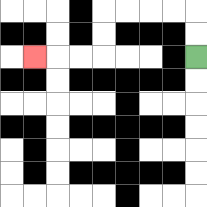{'start': '[8, 2]', 'end': '[1, 2]', 'path_directions': 'U,U,L,L,L,L,D,D,L,L,L', 'path_coordinates': '[[8, 2], [8, 1], [8, 0], [7, 0], [6, 0], [5, 0], [4, 0], [4, 1], [4, 2], [3, 2], [2, 2], [1, 2]]'}